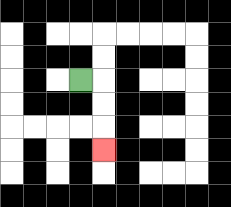{'start': '[3, 3]', 'end': '[4, 6]', 'path_directions': 'R,D,D,D', 'path_coordinates': '[[3, 3], [4, 3], [4, 4], [4, 5], [4, 6]]'}